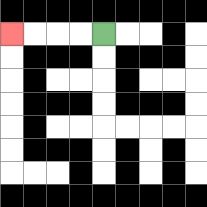{'start': '[4, 1]', 'end': '[0, 1]', 'path_directions': 'L,L,L,L', 'path_coordinates': '[[4, 1], [3, 1], [2, 1], [1, 1], [0, 1]]'}